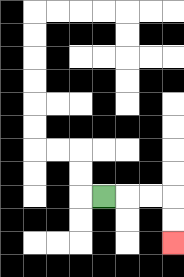{'start': '[4, 8]', 'end': '[7, 10]', 'path_directions': 'R,R,R,D,D', 'path_coordinates': '[[4, 8], [5, 8], [6, 8], [7, 8], [7, 9], [7, 10]]'}